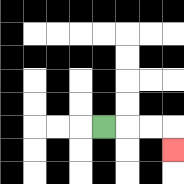{'start': '[4, 5]', 'end': '[7, 6]', 'path_directions': 'R,R,R,D', 'path_coordinates': '[[4, 5], [5, 5], [6, 5], [7, 5], [7, 6]]'}